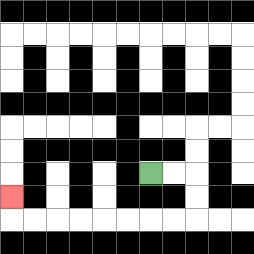{'start': '[6, 7]', 'end': '[0, 8]', 'path_directions': 'R,R,D,D,L,L,L,L,L,L,L,L,U', 'path_coordinates': '[[6, 7], [7, 7], [8, 7], [8, 8], [8, 9], [7, 9], [6, 9], [5, 9], [4, 9], [3, 9], [2, 9], [1, 9], [0, 9], [0, 8]]'}